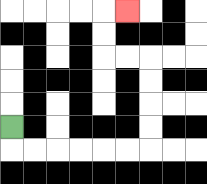{'start': '[0, 5]', 'end': '[5, 0]', 'path_directions': 'D,R,R,R,R,R,R,U,U,U,U,L,L,U,U,R', 'path_coordinates': '[[0, 5], [0, 6], [1, 6], [2, 6], [3, 6], [4, 6], [5, 6], [6, 6], [6, 5], [6, 4], [6, 3], [6, 2], [5, 2], [4, 2], [4, 1], [4, 0], [5, 0]]'}